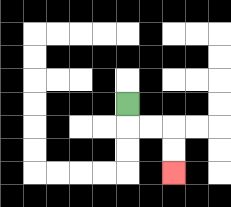{'start': '[5, 4]', 'end': '[7, 7]', 'path_directions': 'D,R,R,D,D', 'path_coordinates': '[[5, 4], [5, 5], [6, 5], [7, 5], [7, 6], [7, 7]]'}